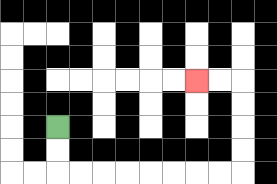{'start': '[2, 5]', 'end': '[8, 3]', 'path_directions': 'D,D,R,R,R,R,R,R,R,R,U,U,U,U,L,L', 'path_coordinates': '[[2, 5], [2, 6], [2, 7], [3, 7], [4, 7], [5, 7], [6, 7], [7, 7], [8, 7], [9, 7], [10, 7], [10, 6], [10, 5], [10, 4], [10, 3], [9, 3], [8, 3]]'}